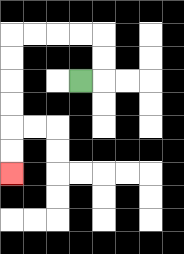{'start': '[3, 3]', 'end': '[0, 7]', 'path_directions': 'R,U,U,L,L,L,L,D,D,D,D,D,D', 'path_coordinates': '[[3, 3], [4, 3], [4, 2], [4, 1], [3, 1], [2, 1], [1, 1], [0, 1], [0, 2], [0, 3], [0, 4], [0, 5], [0, 6], [0, 7]]'}